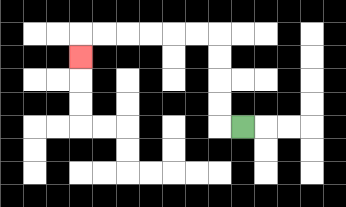{'start': '[10, 5]', 'end': '[3, 2]', 'path_directions': 'L,U,U,U,U,L,L,L,L,L,L,D', 'path_coordinates': '[[10, 5], [9, 5], [9, 4], [9, 3], [9, 2], [9, 1], [8, 1], [7, 1], [6, 1], [5, 1], [4, 1], [3, 1], [3, 2]]'}